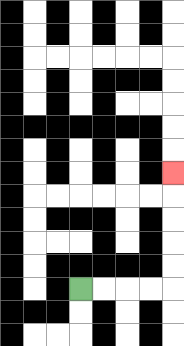{'start': '[3, 12]', 'end': '[7, 7]', 'path_directions': 'R,R,R,R,U,U,U,U,U', 'path_coordinates': '[[3, 12], [4, 12], [5, 12], [6, 12], [7, 12], [7, 11], [7, 10], [7, 9], [7, 8], [7, 7]]'}